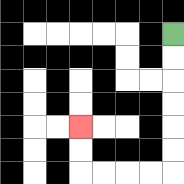{'start': '[7, 1]', 'end': '[3, 5]', 'path_directions': 'D,D,D,D,D,D,L,L,L,L,U,U', 'path_coordinates': '[[7, 1], [7, 2], [7, 3], [7, 4], [7, 5], [7, 6], [7, 7], [6, 7], [5, 7], [4, 7], [3, 7], [3, 6], [3, 5]]'}